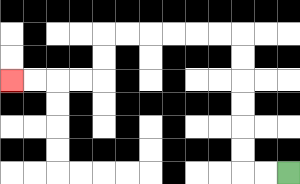{'start': '[12, 7]', 'end': '[0, 3]', 'path_directions': 'L,L,U,U,U,U,U,U,L,L,L,L,L,L,D,D,L,L,L,L', 'path_coordinates': '[[12, 7], [11, 7], [10, 7], [10, 6], [10, 5], [10, 4], [10, 3], [10, 2], [10, 1], [9, 1], [8, 1], [7, 1], [6, 1], [5, 1], [4, 1], [4, 2], [4, 3], [3, 3], [2, 3], [1, 3], [0, 3]]'}